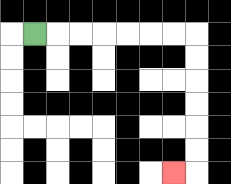{'start': '[1, 1]', 'end': '[7, 7]', 'path_directions': 'R,R,R,R,R,R,R,D,D,D,D,D,D,L', 'path_coordinates': '[[1, 1], [2, 1], [3, 1], [4, 1], [5, 1], [6, 1], [7, 1], [8, 1], [8, 2], [8, 3], [8, 4], [8, 5], [8, 6], [8, 7], [7, 7]]'}